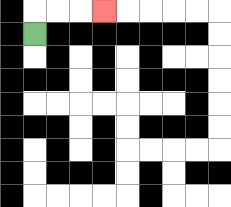{'start': '[1, 1]', 'end': '[4, 0]', 'path_directions': 'U,R,R,R', 'path_coordinates': '[[1, 1], [1, 0], [2, 0], [3, 0], [4, 0]]'}